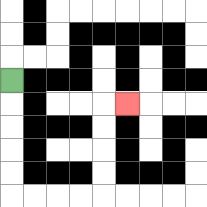{'start': '[0, 3]', 'end': '[5, 4]', 'path_directions': 'D,D,D,D,D,R,R,R,R,U,U,U,U,R', 'path_coordinates': '[[0, 3], [0, 4], [0, 5], [0, 6], [0, 7], [0, 8], [1, 8], [2, 8], [3, 8], [4, 8], [4, 7], [4, 6], [4, 5], [4, 4], [5, 4]]'}